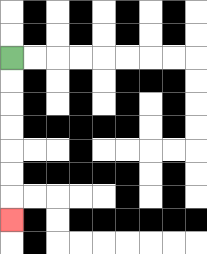{'start': '[0, 2]', 'end': '[0, 9]', 'path_directions': 'D,D,D,D,D,D,D', 'path_coordinates': '[[0, 2], [0, 3], [0, 4], [0, 5], [0, 6], [0, 7], [0, 8], [0, 9]]'}